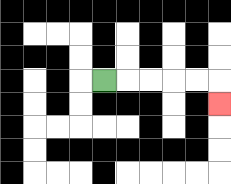{'start': '[4, 3]', 'end': '[9, 4]', 'path_directions': 'R,R,R,R,R,D', 'path_coordinates': '[[4, 3], [5, 3], [6, 3], [7, 3], [8, 3], [9, 3], [9, 4]]'}